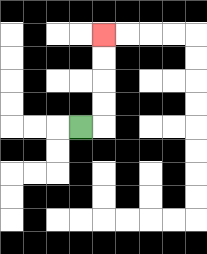{'start': '[3, 5]', 'end': '[4, 1]', 'path_directions': 'R,U,U,U,U', 'path_coordinates': '[[3, 5], [4, 5], [4, 4], [4, 3], [4, 2], [4, 1]]'}